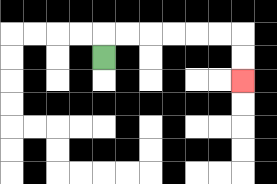{'start': '[4, 2]', 'end': '[10, 3]', 'path_directions': 'U,R,R,R,R,R,R,D,D', 'path_coordinates': '[[4, 2], [4, 1], [5, 1], [6, 1], [7, 1], [8, 1], [9, 1], [10, 1], [10, 2], [10, 3]]'}